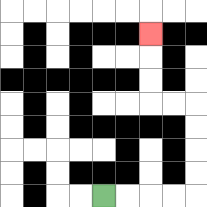{'start': '[4, 8]', 'end': '[6, 1]', 'path_directions': 'R,R,R,R,U,U,U,U,L,L,U,U,U', 'path_coordinates': '[[4, 8], [5, 8], [6, 8], [7, 8], [8, 8], [8, 7], [8, 6], [8, 5], [8, 4], [7, 4], [6, 4], [6, 3], [6, 2], [6, 1]]'}